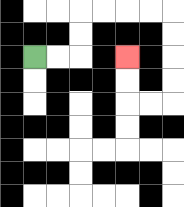{'start': '[1, 2]', 'end': '[5, 2]', 'path_directions': 'R,R,U,U,R,R,R,R,D,D,D,D,L,L,U,U', 'path_coordinates': '[[1, 2], [2, 2], [3, 2], [3, 1], [3, 0], [4, 0], [5, 0], [6, 0], [7, 0], [7, 1], [7, 2], [7, 3], [7, 4], [6, 4], [5, 4], [5, 3], [5, 2]]'}